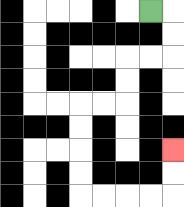{'start': '[6, 0]', 'end': '[7, 6]', 'path_directions': 'R,D,D,L,L,D,D,L,L,D,D,D,D,R,R,R,R,U,U', 'path_coordinates': '[[6, 0], [7, 0], [7, 1], [7, 2], [6, 2], [5, 2], [5, 3], [5, 4], [4, 4], [3, 4], [3, 5], [3, 6], [3, 7], [3, 8], [4, 8], [5, 8], [6, 8], [7, 8], [7, 7], [7, 6]]'}